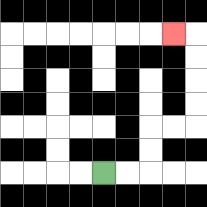{'start': '[4, 7]', 'end': '[7, 1]', 'path_directions': 'R,R,U,U,R,R,U,U,U,U,L', 'path_coordinates': '[[4, 7], [5, 7], [6, 7], [6, 6], [6, 5], [7, 5], [8, 5], [8, 4], [8, 3], [8, 2], [8, 1], [7, 1]]'}